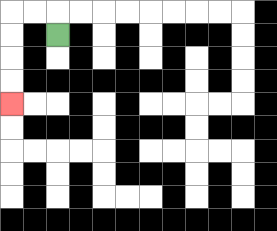{'start': '[2, 1]', 'end': '[0, 4]', 'path_directions': 'U,L,L,D,D,D,D', 'path_coordinates': '[[2, 1], [2, 0], [1, 0], [0, 0], [0, 1], [0, 2], [0, 3], [0, 4]]'}